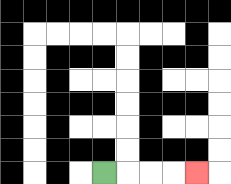{'start': '[4, 7]', 'end': '[8, 7]', 'path_directions': 'R,R,R,R', 'path_coordinates': '[[4, 7], [5, 7], [6, 7], [7, 7], [8, 7]]'}